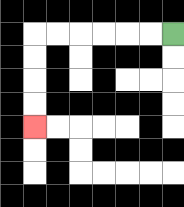{'start': '[7, 1]', 'end': '[1, 5]', 'path_directions': 'L,L,L,L,L,L,D,D,D,D', 'path_coordinates': '[[7, 1], [6, 1], [5, 1], [4, 1], [3, 1], [2, 1], [1, 1], [1, 2], [1, 3], [1, 4], [1, 5]]'}